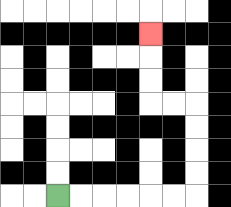{'start': '[2, 8]', 'end': '[6, 1]', 'path_directions': 'R,R,R,R,R,R,U,U,U,U,L,L,U,U,U', 'path_coordinates': '[[2, 8], [3, 8], [4, 8], [5, 8], [6, 8], [7, 8], [8, 8], [8, 7], [8, 6], [8, 5], [8, 4], [7, 4], [6, 4], [6, 3], [6, 2], [6, 1]]'}